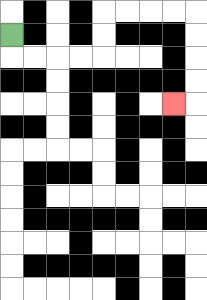{'start': '[0, 1]', 'end': '[7, 4]', 'path_directions': 'D,R,R,R,R,U,U,R,R,R,R,D,D,D,D,L', 'path_coordinates': '[[0, 1], [0, 2], [1, 2], [2, 2], [3, 2], [4, 2], [4, 1], [4, 0], [5, 0], [6, 0], [7, 0], [8, 0], [8, 1], [8, 2], [8, 3], [8, 4], [7, 4]]'}